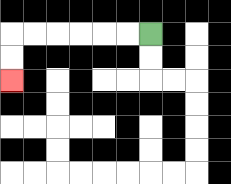{'start': '[6, 1]', 'end': '[0, 3]', 'path_directions': 'L,L,L,L,L,L,D,D', 'path_coordinates': '[[6, 1], [5, 1], [4, 1], [3, 1], [2, 1], [1, 1], [0, 1], [0, 2], [0, 3]]'}